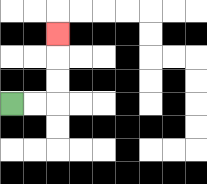{'start': '[0, 4]', 'end': '[2, 1]', 'path_directions': 'R,R,U,U,U', 'path_coordinates': '[[0, 4], [1, 4], [2, 4], [2, 3], [2, 2], [2, 1]]'}